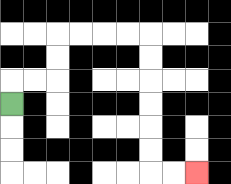{'start': '[0, 4]', 'end': '[8, 7]', 'path_directions': 'U,R,R,U,U,R,R,R,R,D,D,D,D,D,D,R,R', 'path_coordinates': '[[0, 4], [0, 3], [1, 3], [2, 3], [2, 2], [2, 1], [3, 1], [4, 1], [5, 1], [6, 1], [6, 2], [6, 3], [6, 4], [6, 5], [6, 6], [6, 7], [7, 7], [8, 7]]'}